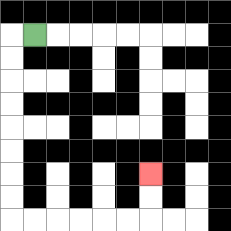{'start': '[1, 1]', 'end': '[6, 7]', 'path_directions': 'L,D,D,D,D,D,D,D,D,R,R,R,R,R,R,U,U', 'path_coordinates': '[[1, 1], [0, 1], [0, 2], [0, 3], [0, 4], [0, 5], [0, 6], [0, 7], [0, 8], [0, 9], [1, 9], [2, 9], [3, 9], [4, 9], [5, 9], [6, 9], [6, 8], [6, 7]]'}